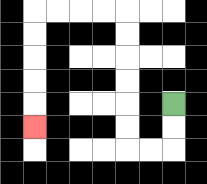{'start': '[7, 4]', 'end': '[1, 5]', 'path_directions': 'D,D,L,L,U,U,U,U,U,U,L,L,L,L,D,D,D,D,D', 'path_coordinates': '[[7, 4], [7, 5], [7, 6], [6, 6], [5, 6], [5, 5], [5, 4], [5, 3], [5, 2], [5, 1], [5, 0], [4, 0], [3, 0], [2, 0], [1, 0], [1, 1], [1, 2], [1, 3], [1, 4], [1, 5]]'}